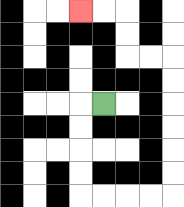{'start': '[4, 4]', 'end': '[3, 0]', 'path_directions': 'L,D,D,D,D,R,R,R,R,U,U,U,U,U,U,L,L,U,U,L,L', 'path_coordinates': '[[4, 4], [3, 4], [3, 5], [3, 6], [3, 7], [3, 8], [4, 8], [5, 8], [6, 8], [7, 8], [7, 7], [7, 6], [7, 5], [7, 4], [7, 3], [7, 2], [6, 2], [5, 2], [5, 1], [5, 0], [4, 0], [3, 0]]'}